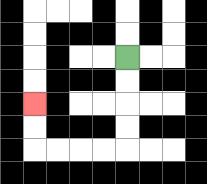{'start': '[5, 2]', 'end': '[1, 4]', 'path_directions': 'D,D,D,D,L,L,L,L,U,U', 'path_coordinates': '[[5, 2], [5, 3], [5, 4], [5, 5], [5, 6], [4, 6], [3, 6], [2, 6], [1, 6], [1, 5], [1, 4]]'}